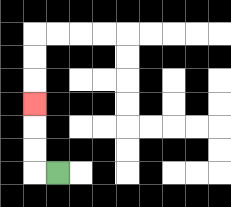{'start': '[2, 7]', 'end': '[1, 4]', 'path_directions': 'L,U,U,U', 'path_coordinates': '[[2, 7], [1, 7], [1, 6], [1, 5], [1, 4]]'}